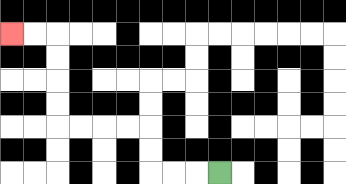{'start': '[9, 7]', 'end': '[0, 1]', 'path_directions': 'L,L,L,U,U,L,L,L,L,U,U,U,U,L,L', 'path_coordinates': '[[9, 7], [8, 7], [7, 7], [6, 7], [6, 6], [6, 5], [5, 5], [4, 5], [3, 5], [2, 5], [2, 4], [2, 3], [2, 2], [2, 1], [1, 1], [0, 1]]'}